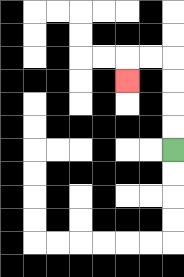{'start': '[7, 6]', 'end': '[5, 3]', 'path_directions': 'U,U,U,U,L,L,D', 'path_coordinates': '[[7, 6], [7, 5], [7, 4], [7, 3], [7, 2], [6, 2], [5, 2], [5, 3]]'}